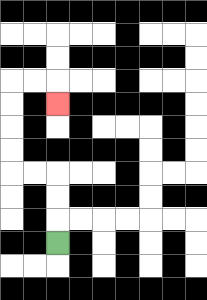{'start': '[2, 10]', 'end': '[2, 4]', 'path_directions': 'U,U,U,L,L,U,U,U,U,R,R,D', 'path_coordinates': '[[2, 10], [2, 9], [2, 8], [2, 7], [1, 7], [0, 7], [0, 6], [0, 5], [0, 4], [0, 3], [1, 3], [2, 3], [2, 4]]'}